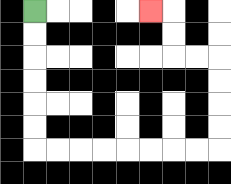{'start': '[1, 0]', 'end': '[6, 0]', 'path_directions': 'D,D,D,D,D,D,R,R,R,R,R,R,R,R,U,U,U,U,L,L,U,U,L', 'path_coordinates': '[[1, 0], [1, 1], [1, 2], [1, 3], [1, 4], [1, 5], [1, 6], [2, 6], [3, 6], [4, 6], [5, 6], [6, 6], [7, 6], [8, 6], [9, 6], [9, 5], [9, 4], [9, 3], [9, 2], [8, 2], [7, 2], [7, 1], [7, 0], [6, 0]]'}